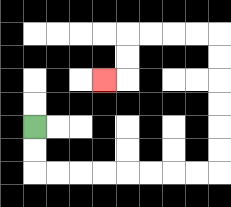{'start': '[1, 5]', 'end': '[4, 3]', 'path_directions': 'D,D,R,R,R,R,R,R,R,R,U,U,U,U,U,U,L,L,L,L,D,D,L', 'path_coordinates': '[[1, 5], [1, 6], [1, 7], [2, 7], [3, 7], [4, 7], [5, 7], [6, 7], [7, 7], [8, 7], [9, 7], [9, 6], [9, 5], [9, 4], [9, 3], [9, 2], [9, 1], [8, 1], [7, 1], [6, 1], [5, 1], [5, 2], [5, 3], [4, 3]]'}